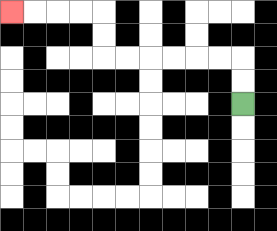{'start': '[10, 4]', 'end': '[0, 0]', 'path_directions': 'U,U,L,L,L,L,L,L,U,U,L,L,L,L', 'path_coordinates': '[[10, 4], [10, 3], [10, 2], [9, 2], [8, 2], [7, 2], [6, 2], [5, 2], [4, 2], [4, 1], [4, 0], [3, 0], [2, 0], [1, 0], [0, 0]]'}